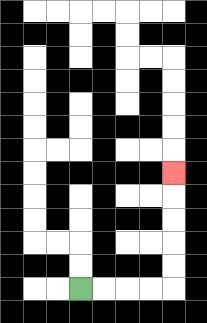{'start': '[3, 12]', 'end': '[7, 7]', 'path_directions': 'R,R,R,R,U,U,U,U,U', 'path_coordinates': '[[3, 12], [4, 12], [5, 12], [6, 12], [7, 12], [7, 11], [7, 10], [7, 9], [7, 8], [7, 7]]'}